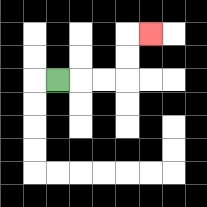{'start': '[2, 3]', 'end': '[6, 1]', 'path_directions': 'R,R,R,U,U,R', 'path_coordinates': '[[2, 3], [3, 3], [4, 3], [5, 3], [5, 2], [5, 1], [6, 1]]'}